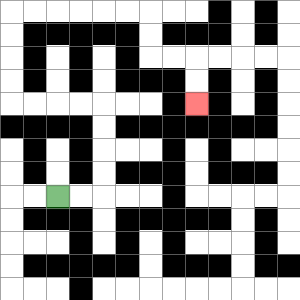{'start': '[2, 8]', 'end': '[8, 4]', 'path_directions': 'R,R,U,U,U,U,L,L,L,L,U,U,U,U,R,R,R,R,R,R,D,D,R,R,D,D', 'path_coordinates': '[[2, 8], [3, 8], [4, 8], [4, 7], [4, 6], [4, 5], [4, 4], [3, 4], [2, 4], [1, 4], [0, 4], [0, 3], [0, 2], [0, 1], [0, 0], [1, 0], [2, 0], [3, 0], [4, 0], [5, 0], [6, 0], [6, 1], [6, 2], [7, 2], [8, 2], [8, 3], [8, 4]]'}